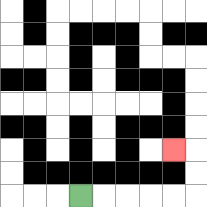{'start': '[3, 8]', 'end': '[7, 6]', 'path_directions': 'R,R,R,R,R,U,U,L', 'path_coordinates': '[[3, 8], [4, 8], [5, 8], [6, 8], [7, 8], [8, 8], [8, 7], [8, 6], [7, 6]]'}